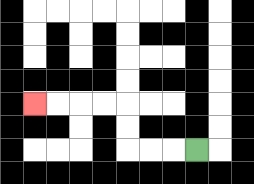{'start': '[8, 6]', 'end': '[1, 4]', 'path_directions': 'L,L,L,U,U,L,L,L,L', 'path_coordinates': '[[8, 6], [7, 6], [6, 6], [5, 6], [5, 5], [5, 4], [4, 4], [3, 4], [2, 4], [1, 4]]'}